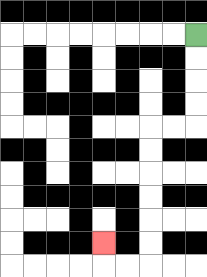{'start': '[8, 1]', 'end': '[4, 10]', 'path_directions': 'D,D,D,D,L,L,D,D,D,D,D,D,L,L,U', 'path_coordinates': '[[8, 1], [8, 2], [8, 3], [8, 4], [8, 5], [7, 5], [6, 5], [6, 6], [6, 7], [6, 8], [6, 9], [6, 10], [6, 11], [5, 11], [4, 11], [4, 10]]'}